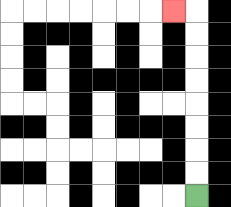{'start': '[8, 8]', 'end': '[7, 0]', 'path_directions': 'U,U,U,U,U,U,U,U,L', 'path_coordinates': '[[8, 8], [8, 7], [8, 6], [8, 5], [8, 4], [8, 3], [8, 2], [8, 1], [8, 0], [7, 0]]'}